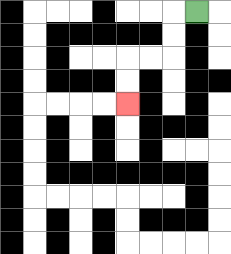{'start': '[8, 0]', 'end': '[5, 4]', 'path_directions': 'L,D,D,L,L,D,D', 'path_coordinates': '[[8, 0], [7, 0], [7, 1], [7, 2], [6, 2], [5, 2], [5, 3], [5, 4]]'}